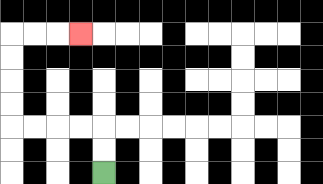{'start': '[4, 7]', 'end': '[3, 1]', 'path_directions': 'U,U,L,L,L,L,U,U,U,U,R,R,R', 'path_coordinates': '[[4, 7], [4, 6], [4, 5], [3, 5], [2, 5], [1, 5], [0, 5], [0, 4], [0, 3], [0, 2], [0, 1], [1, 1], [2, 1], [3, 1]]'}